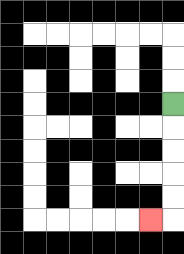{'start': '[7, 4]', 'end': '[6, 9]', 'path_directions': 'D,D,D,D,D,L', 'path_coordinates': '[[7, 4], [7, 5], [7, 6], [7, 7], [7, 8], [7, 9], [6, 9]]'}